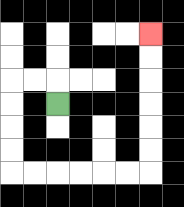{'start': '[2, 4]', 'end': '[6, 1]', 'path_directions': 'U,L,L,D,D,D,D,R,R,R,R,R,R,U,U,U,U,U,U', 'path_coordinates': '[[2, 4], [2, 3], [1, 3], [0, 3], [0, 4], [0, 5], [0, 6], [0, 7], [1, 7], [2, 7], [3, 7], [4, 7], [5, 7], [6, 7], [6, 6], [6, 5], [6, 4], [6, 3], [6, 2], [6, 1]]'}